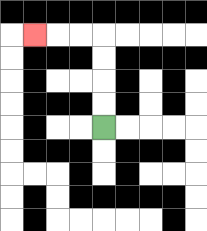{'start': '[4, 5]', 'end': '[1, 1]', 'path_directions': 'U,U,U,U,L,L,L', 'path_coordinates': '[[4, 5], [4, 4], [4, 3], [4, 2], [4, 1], [3, 1], [2, 1], [1, 1]]'}